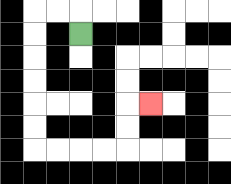{'start': '[3, 1]', 'end': '[6, 4]', 'path_directions': 'U,L,L,D,D,D,D,D,D,R,R,R,R,U,U,R', 'path_coordinates': '[[3, 1], [3, 0], [2, 0], [1, 0], [1, 1], [1, 2], [1, 3], [1, 4], [1, 5], [1, 6], [2, 6], [3, 6], [4, 6], [5, 6], [5, 5], [5, 4], [6, 4]]'}